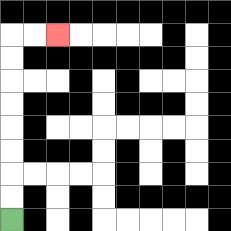{'start': '[0, 9]', 'end': '[2, 1]', 'path_directions': 'U,U,U,U,U,U,U,U,R,R', 'path_coordinates': '[[0, 9], [0, 8], [0, 7], [0, 6], [0, 5], [0, 4], [0, 3], [0, 2], [0, 1], [1, 1], [2, 1]]'}